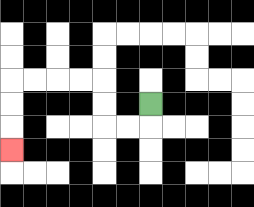{'start': '[6, 4]', 'end': '[0, 6]', 'path_directions': 'D,L,L,U,U,L,L,L,L,D,D,D', 'path_coordinates': '[[6, 4], [6, 5], [5, 5], [4, 5], [4, 4], [4, 3], [3, 3], [2, 3], [1, 3], [0, 3], [0, 4], [0, 5], [0, 6]]'}